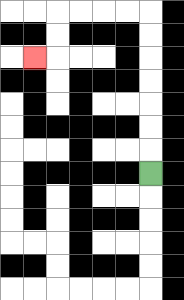{'start': '[6, 7]', 'end': '[1, 2]', 'path_directions': 'U,U,U,U,U,U,U,L,L,L,L,D,D,L', 'path_coordinates': '[[6, 7], [6, 6], [6, 5], [6, 4], [6, 3], [6, 2], [6, 1], [6, 0], [5, 0], [4, 0], [3, 0], [2, 0], [2, 1], [2, 2], [1, 2]]'}